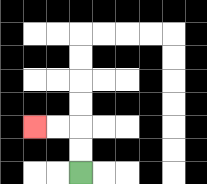{'start': '[3, 7]', 'end': '[1, 5]', 'path_directions': 'U,U,L,L', 'path_coordinates': '[[3, 7], [3, 6], [3, 5], [2, 5], [1, 5]]'}